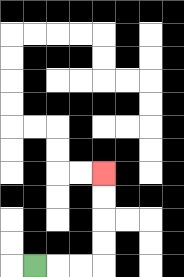{'start': '[1, 11]', 'end': '[4, 7]', 'path_directions': 'R,R,R,U,U,U,U', 'path_coordinates': '[[1, 11], [2, 11], [3, 11], [4, 11], [4, 10], [4, 9], [4, 8], [4, 7]]'}